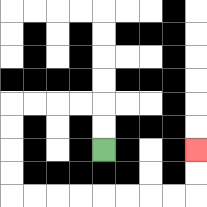{'start': '[4, 6]', 'end': '[8, 6]', 'path_directions': 'U,U,L,L,L,L,D,D,D,D,R,R,R,R,R,R,R,R,U,U', 'path_coordinates': '[[4, 6], [4, 5], [4, 4], [3, 4], [2, 4], [1, 4], [0, 4], [0, 5], [0, 6], [0, 7], [0, 8], [1, 8], [2, 8], [3, 8], [4, 8], [5, 8], [6, 8], [7, 8], [8, 8], [8, 7], [8, 6]]'}